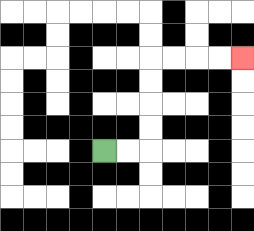{'start': '[4, 6]', 'end': '[10, 2]', 'path_directions': 'R,R,U,U,U,U,R,R,R,R', 'path_coordinates': '[[4, 6], [5, 6], [6, 6], [6, 5], [6, 4], [6, 3], [6, 2], [7, 2], [8, 2], [9, 2], [10, 2]]'}